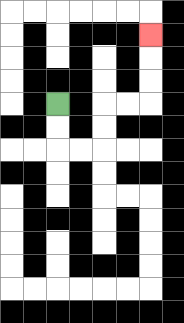{'start': '[2, 4]', 'end': '[6, 1]', 'path_directions': 'D,D,R,R,U,U,R,R,U,U,U', 'path_coordinates': '[[2, 4], [2, 5], [2, 6], [3, 6], [4, 6], [4, 5], [4, 4], [5, 4], [6, 4], [6, 3], [6, 2], [6, 1]]'}